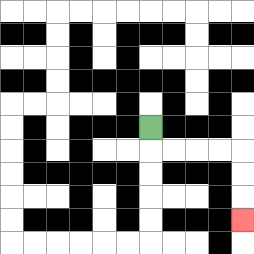{'start': '[6, 5]', 'end': '[10, 9]', 'path_directions': 'D,R,R,R,R,D,D,D', 'path_coordinates': '[[6, 5], [6, 6], [7, 6], [8, 6], [9, 6], [10, 6], [10, 7], [10, 8], [10, 9]]'}